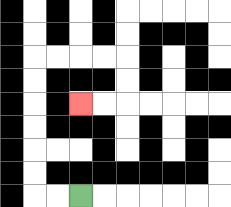{'start': '[3, 8]', 'end': '[3, 4]', 'path_directions': 'L,L,U,U,U,U,U,U,R,R,R,R,D,D,L,L', 'path_coordinates': '[[3, 8], [2, 8], [1, 8], [1, 7], [1, 6], [1, 5], [1, 4], [1, 3], [1, 2], [2, 2], [3, 2], [4, 2], [5, 2], [5, 3], [5, 4], [4, 4], [3, 4]]'}